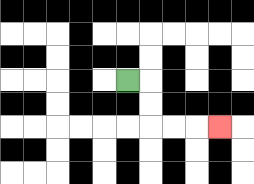{'start': '[5, 3]', 'end': '[9, 5]', 'path_directions': 'R,D,D,R,R,R', 'path_coordinates': '[[5, 3], [6, 3], [6, 4], [6, 5], [7, 5], [8, 5], [9, 5]]'}